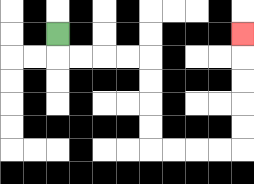{'start': '[2, 1]', 'end': '[10, 1]', 'path_directions': 'D,R,R,R,R,D,D,D,D,R,R,R,R,U,U,U,U,U', 'path_coordinates': '[[2, 1], [2, 2], [3, 2], [4, 2], [5, 2], [6, 2], [6, 3], [6, 4], [6, 5], [6, 6], [7, 6], [8, 6], [9, 6], [10, 6], [10, 5], [10, 4], [10, 3], [10, 2], [10, 1]]'}